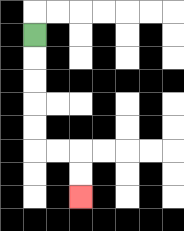{'start': '[1, 1]', 'end': '[3, 8]', 'path_directions': 'D,D,D,D,D,R,R,D,D', 'path_coordinates': '[[1, 1], [1, 2], [1, 3], [1, 4], [1, 5], [1, 6], [2, 6], [3, 6], [3, 7], [3, 8]]'}